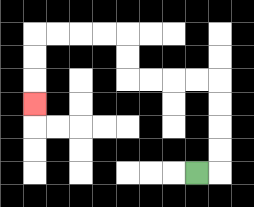{'start': '[8, 7]', 'end': '[1, 4]', 'path_directions': 'R,U,U,U,U,L,L,L,L,U,U,L,L,L,L,D,D,D', 'path_coordinates': '[[8, 7], [9, 7], [9, 6], [9, 5], [9, 4], [9, 3], [8, 3], [7, 3], [6, 3], [5, 3], [5, 2], [5, 1], [4, 1], [3, 1], [2, 1], [1, 1], [1, 2], [1, 3], [1, 4]]'}